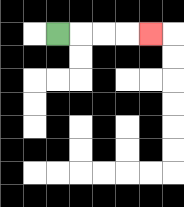{'start': '[2, 1]', 'end': '[6, 1]', 'path_directions': 'R,R,R,R', 'path_coordinates': '[[2, 1], [3, 1], [4, 1], [5, 1], [6, 1]]'}